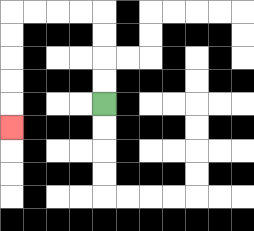{'start': '[4, 4]', 'end': '[0, 5]', 'path_directions': 'U,U,U,U,L,L,L,L,D,D,D,D,D', 'path_coordinates': '[[4, 4], [4, 3], [4, 2], [4, 1], [4, 0], [3, 0], [2, 0], [1, 0], [0, 0], [0, 1], [0, 2], [0, 3], [0, 4], [0, 5]]'}